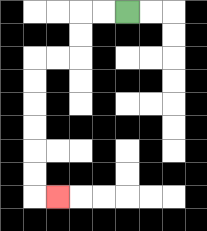{'start': '[5, 0]', 'end': '[2, 8]', 'path_directions': 'L,L,D,D,L,L,D,D,D,D,D,D,R', 'path_coordinates': '[[5, 0], [4, 0], [3, 0], [3, 1], [3, 2], [2, 2], [1, 2], [1, 3], [1, 4], [1, 5], [1, 6], [1, 7], [1, 8], [2, 8]]'}